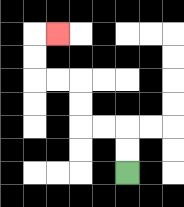{'start': '[5, 7]', 'end': '[2, 1]', 'path_directions': 'U,U,L,L,U,U,L,L,U,U,R', 'path_coordinates': '[[5, 7], [5, 6], [5, 5], [4, 5], [3, 5], [3, 4], [3, 3], [2, 3], [1, 3], [1, 2], [1, 1], [2, 1]]'}